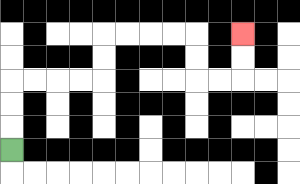{'start': '[0, 6]', 'end': '[10, 1]', 'path_directions': 'U,U,U,R,R,R,R,U,U,R,R,R,R,D,D,R,R,U,U', 'path_coordinates': '[[0, 6], [0, 5], [0, 4], [0, 3], [1, 3], [2, 3], [3, 3], [4, 3], [4, 2], [4, 1], [5, 1], [6, 1], [7, 1], [8, 1], [8, 2], [8, 3], [9, 3], [10, 3], [10, 2], [10, 1]]'}